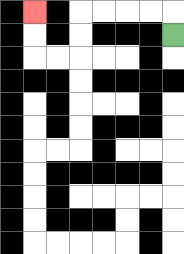{'start': '[7, 1]', 'end': '[1, 0]', 'path_directions': 'U,L,L,L,L,D,D,L,L,U,U', 'path_coordinates': '[[7, 1], [7, 0], [6, 0], [5, 0], [4, 0], [3, 0], [3, 1], [3, 2], [2, 2], [1, 2], [1, 1], [1, 0]]'}